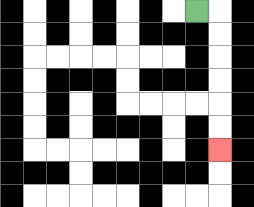{'start': '[8, 0]', 'end': '[9, 6]', 'path_directions': 'R,D,D,D,D,D,D', 'path_coordinates': '[[8, 0], [9, 0], [9, 1], [9, 2], [9, 3], [9, 4], [9, 5], [9, 6]]'}